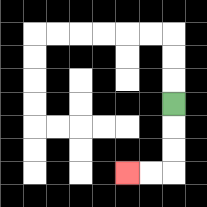{'start': '[7, 4]', 'end': '[5, 7]', 'path_directions': 'D,D,D,L,L', 'path_coordinates': '[[7, 4], [7, 5], [7, 6], [7, 7], [6, 7], [5, 7]]'}